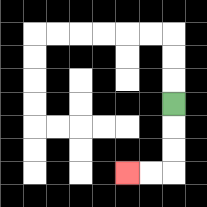{'start': '[7, 4]', 'end': '[5, 7]', 'path_directions': 'D,D,D,L,L', 'path_coordinates': '[[7, 4], [7, 5], [7, 6], [7, 7], [6, 7], [5, 7]]'}